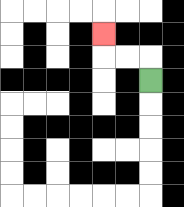{'start': '[6, 3]', 'end': '[4, 1]', 'path_directions': 'U,L,L,U', 'path_coordinates': '[[6, 3], [6, 2], [5, 2], [4, 2], [4, 1]]'}